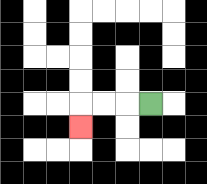{'start': '[6, 4]', 'end': '[3, 5]', 'path_directions': 'L,L,L,D', 'path_coordinates': '[[6, 4], [5, 4], [4, 4], [3, 4], [3, 5]]'}